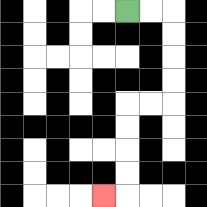{'start': '[5, 0]', 'end': '[4, 8]', 'path_directions': 'R,R,D,D,D,D,L,L,D,D,D,D,L', 'path_coordinates': '[[5, 0], [6, 0], [7, 0], [7, 1], [7, 2], [7, 3], [7, 4], [6, 4], [5, 4], [5, 5], [5, 6], [5, 7], [5, 8], [4, 8]]'}